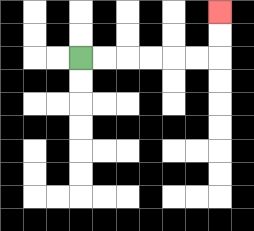{'start': '[3, 2]', 'end': '[9, 0]', 'path_directions': 'R,R,R,R,R,R,U,U', 'path_coordinates': '[[3, 2], [4, 2], [5, 2], [6, 2], [7, 2], [8, 2], [9, 2], [9, 1], [9, 0]]'}